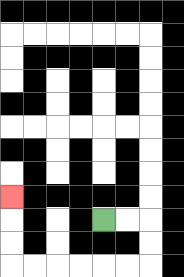{'start': '[4, 9]', 'end': '[0, 8]', 'path_directions': 'R,R,D,D,L,L,L,L,L,L,U,U,U', 'path_coordinates': '[[4, 9], [5, 9], [6, 9], [6, 10], [6, 11], [5, 11], [4, 11], [3, 11], [2, 11], [1, 11], [0, 11], [0, 10], [0, 9], [0, 8]]'}